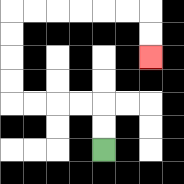{'start': '[4, 6]', 'end': '[6, 2]', 'path_directions': 'U,U,L,L,L,L,U,U,U,U,R,R,R,R,R,R,D,D', 'path_coordinates': '[[4, 6], [4, 5], [4, 4], [3, 4], [2, 4], [1, 4], [0, 4], [0, 3], [0, 2], [0, 1], [0, 0], [1, 0], [2, 0], [3, 0], [4, 0], [5, 0], [6, 0], [6, 1], [6, 2]]'}